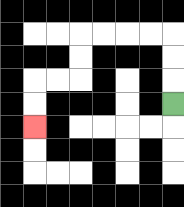{'start': '[7, 4]', 'end': '[1, 5]', 'path_directions': 'U,U,U,L,L,L,L,D,D,L,L,D,D', 'path_coordinates': '[[7, 4], [7, 3], [7, 2], [7, 1], [6, 1], [5, 1], [4, 1], [3, 1], [3, 2], [3, 3], [2, 3], [1, 3], [1, 4], [1, 5]]'}